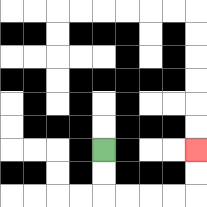{'start': '[4, 6]', 'end': '[8, 6]', 'path_directions': 'D,D,R,R,R,R,U,U', 'path_coordinates': '[[4, 6], [4, 7], [4, 8], [5, 8], [6, 8], [7, 8], [8, 8], [8, 7], [8, 6]]'}